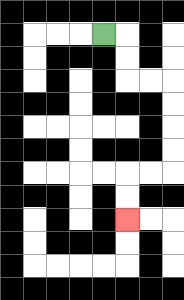{'start': '[4, 1]', 'end': '[5, 9]', 'path_directions': 'R,D,D,R,R,D,D,D,D,L,L,D,D', 'path_coordinates': '[[4, 1], [5, 1], [5, 2], [5, 3], [6, 3], [7, 3], [7, 4], [7, 5], [7, 6], [7, 7], [6, 7], [5, 7], [5, 8], [5, 9]]'}